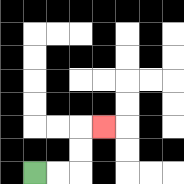{'start': '[1, 7]', 'end': '[4, 5]', 'path_directions': 'R,R,U,U,R', 'path_coordinates': '[[1, 7], [2, 7], [3, 7], [3, 6], [3, 5], [4, 5]]'}